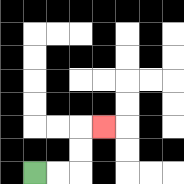{'start': '[1, 7]', 'end': '[4, 5]', 'path_directions': 'R,R,U,U,R', 'path_coordinates': '[[1, 7], [2, 7], [3, 7], [3, 6], [3, 5], [4, 5]]'}